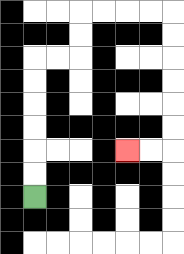{'start': '[1, 8]', 'end': '[5, 6]', 'path_directions': 'U,U,U,U,U,U,R,R,U,U,R,R,R,R,D,D,D,D,D,D,L,L', 'path_coordinates': '[[1, 8], [1, 7], [1, 6], [1, 5], [1, 4], [1, 3], [1, 2], [2, 2], [3, 2], [3, 1], [3, 0], [4, 0], [5, 0], [6, 0], [7, 0], [7, 1], [7, 2], [7, 3], [7, 4], [7, 5], [7, 6], [6, 6], [5, 6]]'}